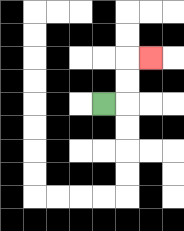{'start': '[4, 4]', 'end': '[6, 2]', 'path_directions': 'R,U,U,R', 'path_coordinates': '[[4, 4], [5, 4], [5, 3], [5, 2], [6, 2]]'}